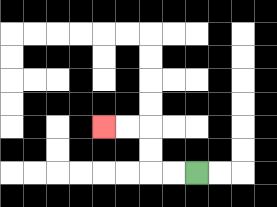{'start': '[8, 7]', 'end': '[4, 5]', 'path_directions': 'L,L,U,U,L,L', 'path_coordinates': '[[8, 7], [7, 7], [6, 7], [6, 6], [6, 5], [5, 5], [4, 5]]'}